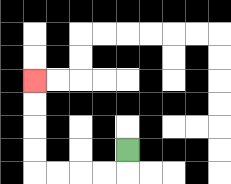{'start': '[5, 6]', 'end': '[1, 3]', 'path_directions': 'D,L,L,L,L,U,U,U,U', 'path_coordinates': '[[5, 6], [5, 7], [4, 7], [3, 7], [2, 7], [1, 7], [1, 6], [1, 5], [1, 4], [1, 3]]'}